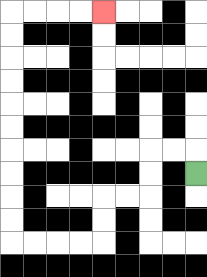{'start': '[8, 7]', 'end': '[4, 0]', 'path_directions': 'U,L,L,D,D,L,L,D,D,L,L,L,L,U,U,U,U,U,U,U,U,U,U,R,R,R,R', 'path_coordinates': '[[8, 7], [8, 6], [7, 6], [6, 6], [6, 7], [6, 8], [5, 8], [4, 8], [4, 9], [4, 10], [3, 10], [2, 10], [1, 10], [0, 10], [0, 9], [0, 8], [0, 7], [0, 6], [0, 5], [0, 4], [0, 3], [0, 2], [0, 1], [0, 0], [1, 0], [2, 0], [3, 0], [4, 0]]'}